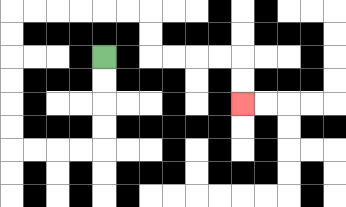{'start': '[4, 2]', 'end': '[10, 4]', 'path_directions': 'D,D,D,D,L,L,L,L,U,U,U,U,U,U,R,R,R,R,R,R,D,D,R,R,R,R,D,D', 'path_coordinates': '[[4, 2], [4, 3], [4, 4], [4, 5], [4, 6], [3, 6], [2, 6], [1, 6], [0, 6], [0, 5], [0, 4], [0, 3], [0, 2], [0, 1], [0, 0], [1, 0], [2, 0], [3, 0], [4, 0], [5, 0], [6, 0], [6, 1], [6, 2], [7, 2], [8, 2], [9, 2], [10, 2], [10, 3], [10, 4]]'}